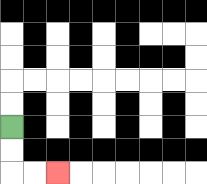{'start': '[0, 5]', 'end': '[2, 7]', 'path_directions': 'D,D,R,R', 'path_coordinates': '[[0, 5], [0, 6], [0, 7], [1, 7], [2, 7]]'}